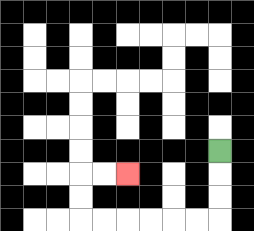{'start': '[9, 6]', 'end': '[5, 7]', 'path_directions': 'D,D,D,L,L,L,L,L,L,U,U,R,R', 'path_coordinates': '[[9, 6], [9, 7], [9, 8], [9, 9], [8, 9], [7, 9], [6, 9], [5, 9], [4, 9], [3, 9], [3, 8], [3, 7], [4, 7], [5, 7]]'}